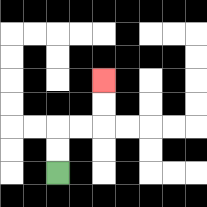{'start': '[2, 7]', 'end': '[4, 3]', 'path_directions': 'U,U,R,R,U,U', 'path_coordinates': '[[2, 7], [2, 6], [2, 5], [3, 5], [4, 5], [4, 4], [4, 3]]'}